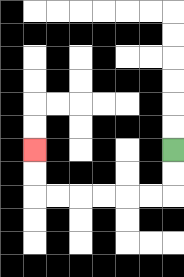{'start': '[7, 6]', 'end': '[1, 6]', 'path_directions': 'D,D,L,L,L,L,L,L,U,U', 'path_coordinates': '[[7, 6], [7, 7], [7, 8], [6, 8], [5, 8], [4, 8], [3, 8], [2, 8], [1, 8], [1, 7], [1, 6]]'}